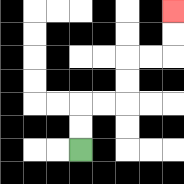{'start': '[3, 6]', 'end': '[7, 0]', 'path_directions': 'U,U,R,R,U,U,R,R,U,U', 'path_coordinates': '[[3, 6], [3, 5], [3, 4], [4, 4], [5, 4], [5, 3], [5, 2], [6, 2], [7, 2], [7, 1], [7, 0]]'}